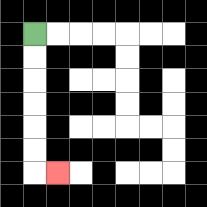{'start': '[1, 1]', 'end': '[2, 7]', 'path_directions': 'D,D,D,D,D,D,R', 'path_coordinates': '[[1, 1], [1, 2], [1, 3], [1, 4], [1, 5], [1, 6], [1, 7], [2, 7]]'}